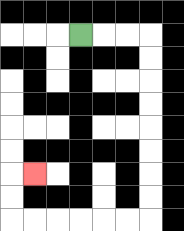{'start': '[3, 1]', 'end': '[1, 7]', 'path_directions': 'R,R,R,D,D,D,D,D,D,D,D,L,L,L,L,L,L,U,U,R', 'path_coordinates': '[[3, 1], [4, 1], [5, 1], [6, 1], [6, 2], [6, 3], [6, 4], [6, 5], [6, 6], [6, 7], [6, 8], [6, 9], [5, 9], [4, 9], [3, 9], [2, 9], [1, 9], [0, 9], [0, 8], [0, 7], [1, 7]]'}